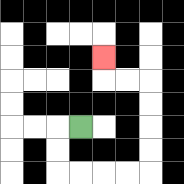{'start': '[3, 5]', 'end': '[4, 2]', 'path_directions': 'L,D,D,R,R,R,R,U,U,U,U,L,L,U', 'path_coordinates': '[[3, 5], [2, 5], [2, 6], [2, 7], [3, 7], [4, 7], [5, 7], [6, 7], [6, 6], [6, 5], [6, 4], [6, 3], [5, 3], [4, 3], [4, 2]]'}